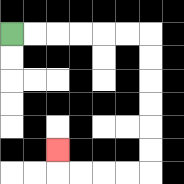{'start': '[0, 1]', 'end': '[2, 6]', 'path_directions': 'R,R,R,R,R,R,D,D,D,D,D,D,L,L,L,L,U', 'path_coordinates': '[[0, 1], [1, 1], [2, 1], [3, 1], [4, 1], [5, 1], [6, 1], [6, 2], [6, 3], [6, 4], [6, 5], [6, 6], [6, 7], [5, 7], [4, 7], [3, 7], [2, 7], [2, 6]]'}